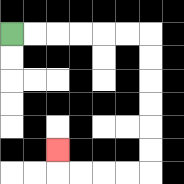{'start': '[0, 1]', 'end': '[2, 6]', 'path_directions': 'R,R,R,R,R,R,D,D,D,D,D,D,L,L,L,L,U', 'path_coordinates': '[[0, 1], [1, 1], [2, 1], [3, 1], [4, 1], [5, 1], [6, 1], [6, 2], [6, 3], [6, 4], [6, 5], [6, 6], [6, 7], [5, 7], [4, 7], [3, 7], [2, 7], [2, 6]]'}